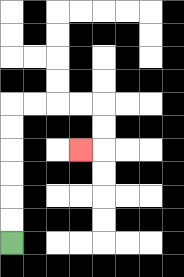{'start': '[0, 10]', 'end': '[3, 6]', 'path_directions': 'U,U,U,U,U,U,R,R,R,R,D,D,L', 'path_coordinates': '[[0, 10], [0, 9], [0, 8], [0, 7], [0, 6], [0, 5], [0, 4], [1, 4], [2, 4], [3, 4], [4, 4], [4, 5], [4, 6], [3, 6]]'}